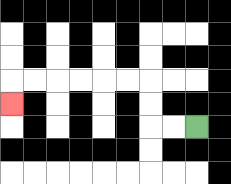{'start': '[8, 5]', 'end': '[0, 4]', 'path_directions': 'L,L,U,U,L,L,L,L,L,L,D', 'path_coordinates': '[[8, 5], [7, 5], [6, 5], [6, 4], [6, 3], [5, 3], [4, 3], [3, 3], [2, 3], [1, 3], [0, 3], [0, 4]]'}